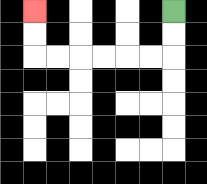{'start': '[7, 0]', 'end': '[1, 0]', 'path_directions': 'D,D,L,L,L,L,L,L,U,U', 'path_coordinates': '[[7, 0], [7, 1], [7, 2], [6, 2], [5, 2], [4, 2], [3, 2], [2, 2], [1, 2], [1, 1], [1, 0]]'}